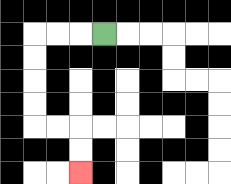{'start': '[4, 1]', 'end': '[3, 7]', 'path_directions': 'L,L,L,D,D,D,D,R,R,D,D', 'path_coordinates': '[[4, 1], [3, 1], [2, 1], [1, 1], [1, 2], [1, 3], [1, 4], [1, 5], [2, 5], [3, 5], [3, 6], [3, 7]]'}